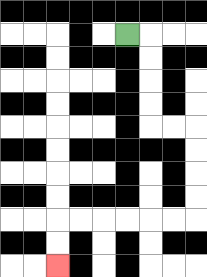{'start': '[5, 1]', 'end': '[2, 11]', 'path_directions': 'R,D,D,D,D,R,R,D,D,D,D,L,L,L,L,L,L,D,D', 'path_coordinates': '[[5, 1], [6, 1], [6, 2], [6, 3], [6, 4], [6, 5], [7, 5], [8, 5], [8, 6], [8, 7], [8, 8], [8, 9], [7, 9], [6, 9], [5, 9], [4, 9], [3, 9], [2, 9], [2, 10], [2, 11]]'}